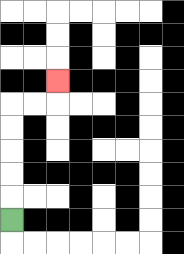{'start': '[0, 9]', 'end': '[2, 3]', 'path_directions': 'U,U,U,U,U,R,R,U', 'path_coordinates': '[[0, 9], [0, 8], [0, 7], [0, 6], [0, 5], [0, 4], [1, 4], [2, 4], [2, 3]]'}